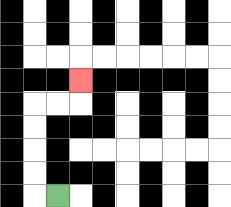{'start': '[2, 8]', 'end': '[3, 3]', 'path_directions': 'L,U,U,U,U,R,R,U', 'path_coordinates': '[[2, 8], [1, 8], [1, 7], [1, 6], [1, 5], [1, 4], [2, 4], [3, 4], [3, 3]]'}